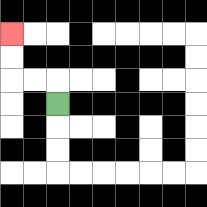{'start': '[2, 4]', 'end': '[0, 1]', 'path_directions': 'U,L,L,U,U', 'path_coordinates': '[[2, 4], [2, 3], [1, 3], [0, 3], [0, 2], [0, 1]]'}